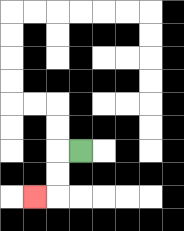{'start': '[3, 6]', 'end': '[1, 8]', 'path_directions': 'L,D,D,L', 'path_coordinates': '[[3, 6], [2, 6], [2, 7], [2, 8], [1, 8]]'}